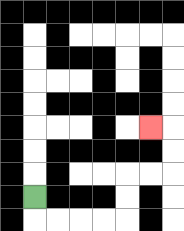{'start': '[1, 8]', 'end': '[6, 5]', 'path_directions': 'D,R,R,R,R,U,U,R,R,U,U,L', 'path_coordinates': '[[1, 8], [1, 9], [2, 9], [3, 9], [4, 9], [5, 9], [5, 8], [5, 7], [6, 7], [7, 7], [7, 6], [7, 5], [6, 5]]'}